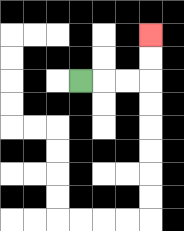{'start': '[3, 3]', 'end': '[6, 1]', 'path_directions': 'R,R,R,U,U', 'path_coordinates': '[[3, 3], [4, 3], [5, 3], [6, 3], [6, 2], [6, 1]]'}